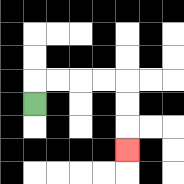{'start': '[1, 4]', 'end': '[5, 6]', 'path_directions': 'U,R,R,R,R,D,D,D', 'path_coordinates': '[[1, 4], [1, 3], [2, 3], [3, 3], [4, 3], [5, 3], [5, 4], [5, 5], [5, 6]]'}